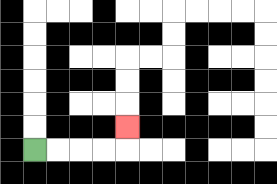{'start': '[1, 6]', 'end': '[5, 5]', 'path_directions': 'R,R,R,R,U', 'path_coordinates': '[[1, 6], [2, 6], [3, 6], [4, 6], [5, 6], [5, 5]]'}